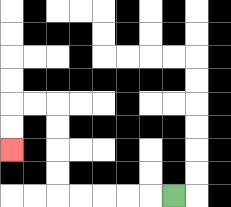{'start': '[7, 8]', 'end': '[0, 6]', 'path_directions': 'L,L,L,L,L,U,U,U,U,L,L,D,D', 'path_coordinates': '[[7, 8], [6, 8], [5, 8], [4, 8], [3, 8], [2, 8], [2, 7], [2, 6], [2, 5], [2, 4], [1, 4], [0, 4], [0, 5], [0, 6]]'}